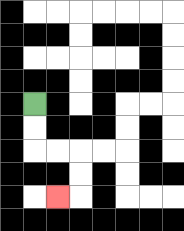{'start': '[1, 4]', 'end': '[2, 8]', 'path_directions': 'D,D,R,R,D,D,L', 'path_coordinates': '[[1, 4], [1, 5], [1, 6], [2, 6], [3, 6], [3, 7], [3, 8], [2, 8]]'}